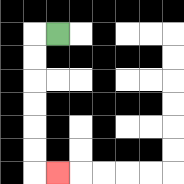{'start': '[2, 1]', 'end': '[2, 7]', 'path_directions': 'L,D,D,D,D,D,D,R', 'path_coordinates': '[[2, 1], [1, 1], [1, 2], [1, 3], [1, 4], [1, 5], [1, 6], [1, 7], [2, 7]]'}